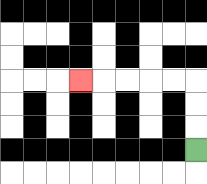{'start': '[8, 6]', 'end': '[3, 3]', 'path_directions': 'U,U,U,L,L,L,L,L', 'path_coordinates': '[[8, 6], [8, 5], [8, 4], [8, 3], [7, 3], [6, 3], [5, 3], [4, 3], [3, 3]]'}